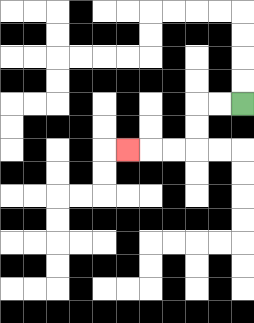{'start': '[10, 4]', 'end': '[5, 6]', 'path_directions': 'L,L,D,D,L,L,L', 'path_coordinates': '[[10, 4], [9, 4], [8, 4], [8, 5], [8, 6], [7, 6], [6, 6], [5, 6]]'}